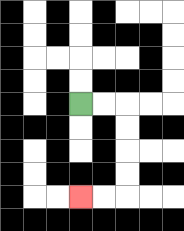{'start': '[3, 4]', 'end': '[3, 8]', 'path_directions': 'R,R,D,D,D,D,L,L', 'path_coordinates': '[[3, 4], [4, 4], [5, 4], [5, 5], [5, 6], [5, 7], [5, 8], [4, 8], [3, 8]]'}